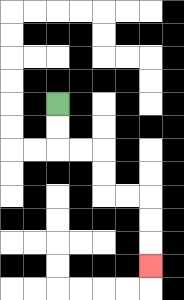{'start': '[2, 4]', 'end': '[6, 11]', 'path_directions': 'D,D,R,R,D,D,R,R,D,D,D', 'path_coordinates': '[[2, 4], [2, 5], [2, 6], [3, 6], [4, 6], [4, 7], [4, 8], [5, 8], [6, 8], [6, 9], [6, 10], [6, 11]]'}